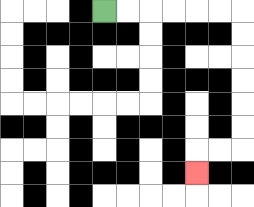{'start': '[4, 0]', 'end': '[8, 7]', 'path_directions': 'R,R,R,R,R,R,D,D,D,D,D,D,L,L,D', 'path_coordinates': '[[4, 0], [5, 0], [6, 0], [7, 0], [8, 0], [9, 0], [10, 0], [10, 1], [10, 2], [10, 3], [10, 4], [10, 5], [10, 6], [9, 6], [8, 6], [8, 7]]'}